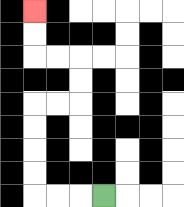{'start': '[4, 8]', 'end': '[1, 0]', 'path_directions': 'L,L,L,U,U,U,U,R,R,U,U,L,L,U,U', 'path_coordinates': '[[4, 8], [3, 8], [2, 8], [1, 8], [1, 7], [1, 6], [1, 5], [1, 4], [2, 4], [3, 4], [3, 3], [3, 2], [2, 2], [1, 2], [1, 1], [1, 0]]'}